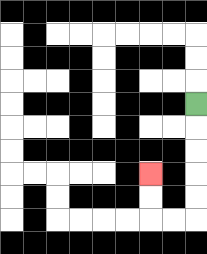{'start': '[8, 4]', 'end': '[6, 7]', 'path_directions': 'D,D,D,D,D,L,L,U,U', 'path_coordinates': '[[8, 4], [8, 5], [8, 6], [8, 7], [8, 8], [8, 9], [7, 9], [6, 9], [6, 8], [6, 7]]'}